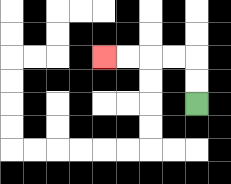{'start': '[8, 4]', 'end': '[4, 2]', 'path_directions': 'U,U,L,L,L,L', 'path_coordinates': '[[8, 4], [8, 3], [8, 2], [7, 2], [6, 2], [5, 2], [4, 2]]'}